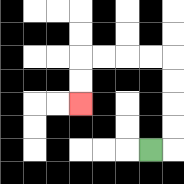{'start': '[6, 6]', 'end': '[3, 4]', 'path_directions': 'R,U,U,U,U,L,L,L,L,D,D', 'path_coordinates': '[[6, 6], [7, 6], [7, 5], [7, 4], [7, 3], [7, 2], [6, 2], [5, 2], [4, 2], [3, 2], [3, 3], [3, 4]]'}